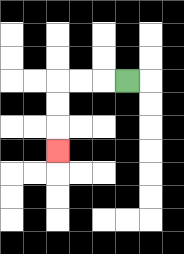{'start': '[5, 3]', 'end': '[2, 6]', 'path_directions': 'L,L,L,D,D,D', 'path_coordinates': '[[5, 3], [4, 3], [3, 3], [2, 3], [2, 4], [2, 5], [2, 6]]'}